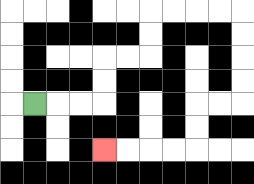{'start': '[1, 4]', 'end': '[4, 6]', 'path_directions': 'R,R,R,U,U,R,R,U,U,R,R,R,R,D,D,D,D,L,L,D,D,L,L,L,L', 'path_coordinates': '[[1, 4], [2, 4], [3, 4], [4, 4], [4, 3], [4, 2], [5, 2], [6, 2], [6, 1], [6, 0], [7, 0], [8, 0], [9, 0], [10, 0], [10, 1], [10, 2], [10, 3], [10, 4], [9, 4], [8, 4], [8, 5], [8, 6], [7, 6], [6, 6], [5, 6], [4, 6]]'}